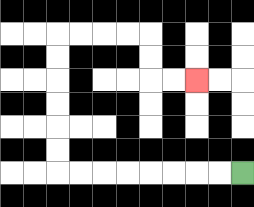{'start': '[10, 7]', 'end': '[8, 3]', 'path_directions': 'L,L,L,L,L,L,L,L,U,U,U,U,U,U,R,R,R,R,D,D,R,R', 'path_coordinates': '[[10, 7], [9, 7], [8, 7], [7, 7], [6, 7], [5, 7], [4, 7], [3, 7], [2, 7], [2, 6], [2, 5], [2, 4], [2, 3], [2, 2], [2, 1], [3, 1], [4, 1], [5, 1], [6, 1], [6, 2], [6, 3], [7, 3], [8, 3]]'}